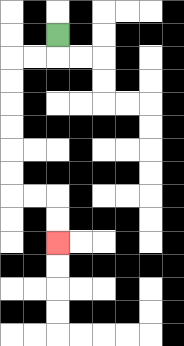{'start': '[2, 1]', 'end': '[2, 10]', 'path_directions': 'D,L,L,D,D,D,D,D,D,R,R,D,D', 'path_coordinates': '[[2, 1], [2, 2], [1, 2], [0, 2], [0, 3], [0, 4], [0, 5], [0, 6], [0, 7], [0, 8], [1, 8], [2, 8], [2, 9], [2, 10]]'}